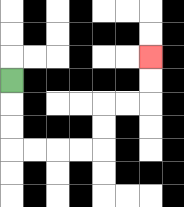{'start': '[0, 3]', 'end': '[6, 2]', 'path_directions': 'D,D,D,R,R,R,R,U,U,R,R,U,U', 'path_coordinates': '[[0, 3], [0, 4], [0, 5], [0, 6], [1, 6], [2, 6], [3, 6], [4, 6], [4, 5], [4, 4], [5, 4], [6, 4], [6, 3], [6, 2]]'}